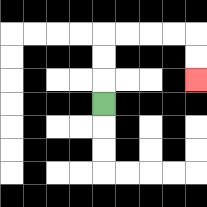{'start': '[4, 4]', 'end': '[8, 3]', 'path_directions': 'U,U,U,R,R,R,R,D,D', 'path_coordinates': '[[4, 4], [4, 3], [4, 2], [4, 1], [5, 1], [6, 1], [7, 1], [8, 1], [8, 2], [8, 3]]'}